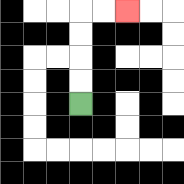{'start': '[3, 4]', 'end': '[5, 0]', 'path_directions': 'U,U,U,U,R,R', 'path_coordinates': '[[3, 4], [3, 3], [3, 2], [3, 1], [3, 0], [4, 0], [5, 0]]'}